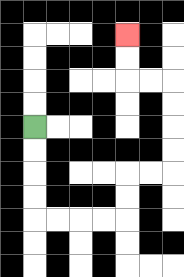{'start': '[1, 5]', 'end': '[5, 1]', 'path_directions': 'D,D,D,D,R,R,R,R,U,U,R,R,U,U,U,U,L,L,U,U', 'path_coordinates': '[[1, 5], [1, 6], [1, 7], [1, 8], [1, 9], [2, 9], [3, 9], [4, 9], [5, 9], [5, 8], [5, 7], [6, 7], [7, 7], [7, 6], [7, 5], [7, 4], [7, 3], [6, 3], [5, 3], [5, 2], [5, 1]]'}